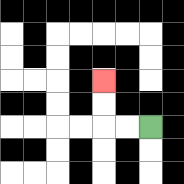{'start': '[6, 5]', 'end': '[4, 3]', 'path_directions': 'L,L,U,U', 'path_coordinates': '[[6, 5], [5, 5], [4, 5], [4, 4], [4, 3]]'}